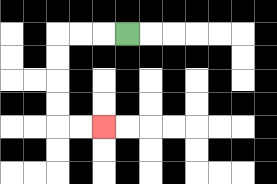{'start': '[5, 1]', 'end': '[4, 5]', 'path_directions': 'L,L,L,D,D,D,D,R,R', 'path_coordinates': '[[5, 1], [4, 1], [3, 1], [2, 1], [2, 2], [2, 3], [2, 4], [2, 5], [3, 5], [4, 5]]'}